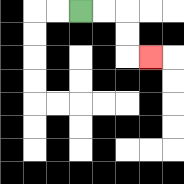{'start': '[3, 0]', 'end': '[6, 2]', 'path_directions': 'R,R,D,D,R', 'path_coordinates': '[[3, 0], [4, 0], [5, 0], [5, 1], [5, 2], [6, 2]]'}